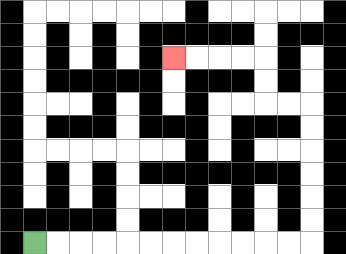{'start': '[1, 10]', 'end': '[7, 2]', 'path_directions': 'R,R,R,R,R,R,R,R,R,R,R,R,U,U,U,U,U,U,L,L,U,U,L,L,L,L', 'path_coordinates': '[[1, 10], [2, 10], [3, 10], [4, 10], [5, 10], [6, 10], [7, 10], [8, 10], [9, 10], [10, 10], [11, 10], [12, 10], [13, 10], [13, 9], [13, 8], [13, 7], [13, 6], [13, 5], [13, 4], [12, 4], [11, 4], [11, 3], [11, 2], [10, 2], [9, 2], [8, 2], [7, 2]]'}